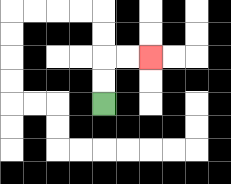{'start': '[4, 4]', 'end': '[6, 2]', 'path_directions': 'U,U,R,R', 'path_coordinates': '[[4, 4], [4, 3], [4, 2], [5, 2], [6, 2]]'}